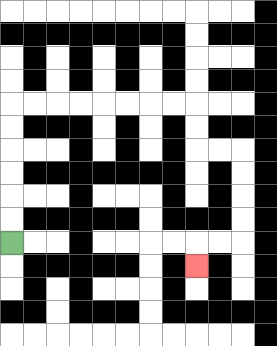{'start': '[0, 10]', 'end': '[8, 11]', 'path_directions': 'U,U,U,U,U,U,R,R,R,R,R,R,R,R,D,D,R,R,D,D,D,D,L,L,D', 'path_coordinates': '[[0, 10], [0, 9], [0, 8], [0, 7], [0, 6], [0, 5], [0, 4], [1, 4], [2, 4], [3, 4], [4, 4], [5, 4], [6, 4], [7, 4], [8, 4], [8, 5], [8, 6], [9, 6], [10, 6], [10, 7], [10, 8], [10, 9], [10, 10], [9, 10], [8, 10], [8, 11]]'}